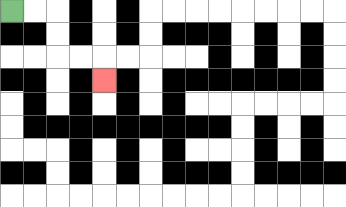{'start': '[0, 0]', 'end': '[4, 3]', 'path_directions': 'R,R,D,D,R,R,D', 'path_coordinates': '[[0, 0], [1, 0], [2, 0], [2, 1], [2, 2], [3, 2], [4, 2], [4, 3]]'}